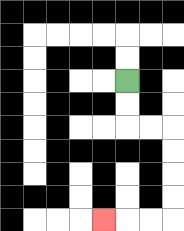{'start': '[5, 3]', 'end': '[4, 9]', 'path_directions': 'D,D,R,R,D,D,D,D,L,L,L', 'path_coordinates': '[[5, 3], [5, 4], [5, 5], [6, 5], [7, 5], [7, 6], [7, 7], [7, 8], [7, 9], [6, 9], [5, 9], [4, 9]]'}